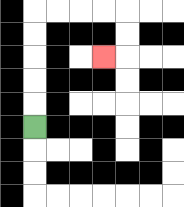{'start': '[1, 5]', 'end': '[4, 2]', 'path_directions': 'U,U,U,U,U,R,R,R,R,D,D,L', 'path_coordinates': '[[1, 5], [1, 4], [1, 3], [1, 2], [1, 1], [1, 0], [2, 0], [3, 0], [4, 0], [5, 0], [5, 1], [5, 2], [4, 2]]'}